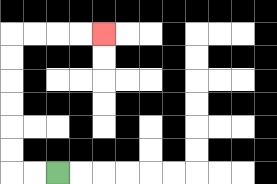{'start': '[2, 7]', 'end': '[4, 1]', 'path_directions': 'L,L,U,U,U,U,U,U,R,R,R,R', 'path_coordinates': '[[2, 7], [1, 7], [0, 7], [0, 6], [0, 5], [0, 4], [0, 3], [0, 2], [0, 1], [1, 1], [2, 1], [3, 1], [4, 1]]'}